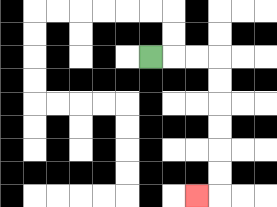{'start': '[6, 2]', 'end': '[8, 8]', 'path_directions': 'R,R,R,D,D,D,D,D,D,L', 'path_coordinates': '[[6, 2], [7, 2], [8, 2], [9, 2], [9, 3], [9, 4], [9, 5], [9, 6], [9, 7], [9, 8], [8, 8]]'}